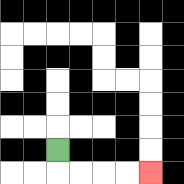{'start': '[2, 6]', 'end': '[6, 7]', 'path_directions': 'D,R,R,R,R', 'path_coordinates': '[[2, 6], [2, 7], [3, 7], [4, 7], [5, 7], [6, 7]]'}